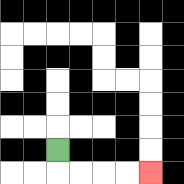{'start': '[2, 6]', 'end': '[6, 7]', 'path_directions': 'D,R,R,R,R', 'path_coordinates': '[[2, 6], [2, 7], [3, 7], [4, 7], [5, 7], [6, 7]]'}